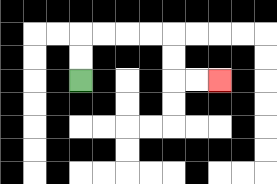{'start': '[3, 3]', 'end': '[9, 3]', 'path_directions': 'U,U,R,R,R,R,D,D,R,R', 'path_coordinates': '[[3, 3], [3, 2], [3, 1], [4, 1], [5, 1], [6, 1], [7, 1], [7, 2], [7, 3], [8, 3], [9, 3]]'}